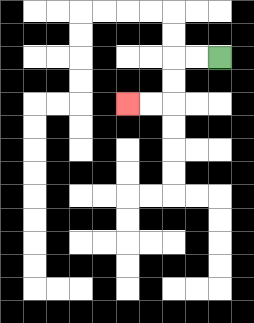{'start': '[9, 2]', 'end': '[5, 4]', 'path_directions': 'L,L,D,D,L,L', 'path_coordinates': '[[9, 2], [8, 2], [7, 2], [7, 3], [7, 4], [6, 4], [5, 4]]'}